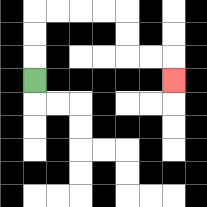{'start': '[1, 3]', 'end': '[7, 3]', 'path_directions': 'U,U,U,R,R,R,R,D,D,R,R,D', 'path_coordinates': '[[1, 3], [1, 2], [1, 1], [1, 0], [2, 0], [3, 0], [4, 0], [5, 0], [5, 1], [5, 2], [6, 2], [7, 2], [7, 3]]'}